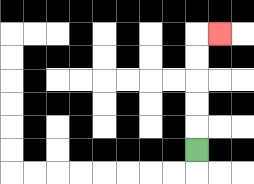{'start': '[8, 6]', 'end': '[9, 1]', 'path_directions': 'U,U,U,U,U,R', 'path_coordinates': '[[8, 6], [8, 5], [8, 4], [8, 3], [8, 2], [8, 1], [9, 1]]'}